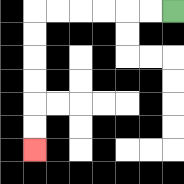{'start': '[7, 0]', 'end': '[1, 6]', 'path_directions': 'L,L,L,L,L,L,D,D,D,D,D,D', 'path_coordinates': '[[7, 0], [6, 0], [5, 0], [4, 0], [3, 0], [2, 0], [1, 0], [1, 1], [1, 2], [1, 3], [1, 4], [1, 5], [1, 6]]'}